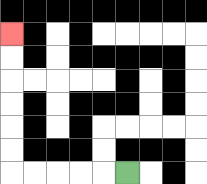{'start': '[5, 7]', 'end': '[0, 1]', 'path_directions': 'L,L,L,L,L,U,U,U,U,U,U', 'path_coordinates': '[[5, 7], [4, 7], [3, 7], [2, 7], [1, 7], [0, 7], [0, 6], [0, 5], [0, 4], [0, 3], [0, 2], [0, 1]]'}